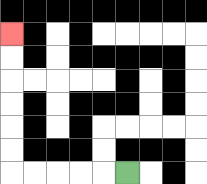{'start': '[5, 7]', 'end': '[0, 1]', 'path_directions': 'L,L,L,L,L,U,U,U,U,U,U', 'path_coordinates': '[[5, 7], [4, 7], [3, 7], [2, 7], [1, 7], [0, 7], [0, 6], [0, 5], [0, 4], [0, 3], [0, 2], [0, 1]]'}